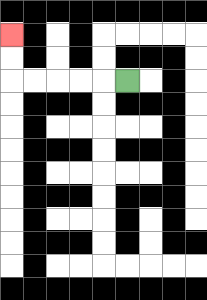{'start': '[5, 3]', 'end': '[0, 1]', 'path_directions': 'L,L,L,L,L,U,U', 'path_coordinates': '[[5, 3], [4, 3], [3, 3], [2, 3], [1, 3], [0, 3], [0, 2], [0, 1]]'}